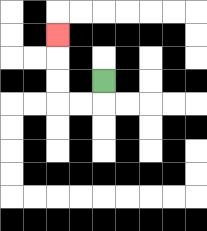{'start': '[4, 3]', 'end': '[2, 1]', 'path_directions': 'D,L,L,U,U,U', 'path_coordinates': '[[4, 3], [4, 4], [3, 4], [2, 4], [2, 3], [2, 2], [2, 1]]'}